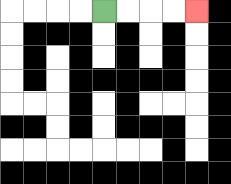{'start': '[4, 0]', 'end': '[8, 0]', 'path_directions': 'R,R,R,R', 'path_coordinates': '[[4, 0], [5, 0], [6, 0], [7, 0], [8, 0]]'}